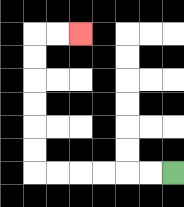{'start': '[7, 7]', 'end': '[3, 1]', 'path_directions': 'L,L,L,L,L,L,U,U,U,U,U,U,R,R', 'path_coordinates': '[[7, 7], [6, 7], [5, 7], [4, 7], [3, 7], [2, 7], [1, 7], [1, 6], [1, 5], [1, 4], [1, 3], [1, 2], [1, 1], [2, 1], [3, 1]]'}